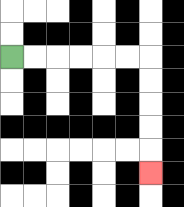{'start': '[0, 2]', 'end': '[6, 7]', 'path_directions': 'R,R,R,R,R,R,D,D,D,D,D', 'path_coordinates': '[[0, 2], [1, 2], [2, 2], [3, 2], [4, 2], [5, 2], [6, 2], [6, 3], [6, 4], [6, 5], [6, 6], [6, 7]]'}